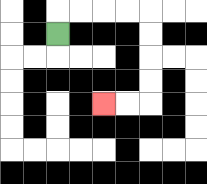{'start': '[2, 1]', 'end': '[4, 4]', 'path_directions': 'U,R,R,R,R,D,D,D,D,L,L', 'path_coordinates': '[[2, 1], [2, 0], [3, 0], [4, 0], [5, 0], [6, 0], [6, 1], [6, 2], [6, 3], [6, 4], [5, 4], [4, 4]]'}